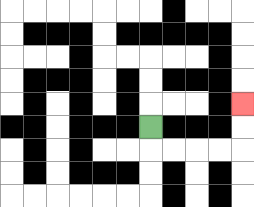{'start': '[6, 5]', 'end': '[10, 4]', 'path_directions': 'D,R,R,R,R,U,U', 'path_coordinates': '[[6, 5], [6, 6], [7, 6], [8, 6], [9, 6], [10, 6], [10, 5], [10, 4]]'}